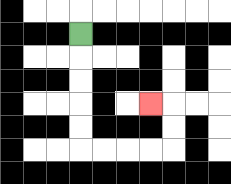{'start': '[3, 1]', 'end': '[6, 4]', 'path_directions': 'D,D,D,D,D,R,R,R,R,U,U,L', 'path_coordinates': '[[3, 1], [3, 2], [3, 3], [3, 4], [3, 5], [3, 6], [4, 6], [5, 6], [6, 6], [7, 6], [7, 5], [7, 4], [6, 4]]'}